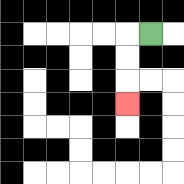{'start': '[6, 1]', 'end': '[5, 4]', 'path_directions': 'L,D,D,D', 'path_coordinates': '[[6, 1], [5, 1], [5, 2], [5, 3], [5, 4]]'}